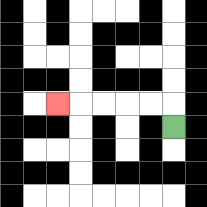{'start': '[7, 5]', 'end': '[2, 4]', 'path_directions': 'U,L,L,L,L,L', 'path_coordinates': '[[7, 5], [7, 4], [6, 4], [5, 4], [4, 4], [3, 4], [2, 4]]'}